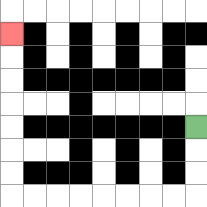{'start': '[8, 5]', 'end': '[0, 1]', 'path_directions': 'D,D,D,L,L,L,L,L,L,L,L,U,U,U,U,U,U,U', 'path_coordinates': '[[8, 5], [8, 6], [8, 7], [8, 8], [7, 8], [6, 8], [5, 8], [4, 8], [3, 8], [2, 8], [1, 8], [0, 8], [0, 7], [0, 6], [0, 5], [0, 4], [0, 3], [0, 2], [0, 1]]'}